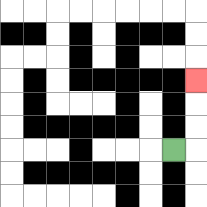{'start': '[7, 6]', 'end': '[8, 3]', 'path_directions': 'R,U,U,U', 'path_coordinates': '[[7, 6], [8, 6], [8, 5], [8, 4], [8, 3]]'}